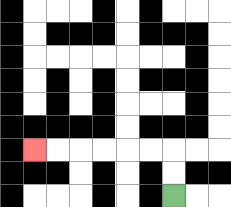{'start': '[7, 8]', 'end': '[1, 6]', 'path_directions': 'U,U,L,L,L,L,L,L', 'path_coordinates': '[[7, 8], [7, 7], [7, 6], [6, 6], [5, 6], [4, 6], [3, 6], [2, 6], [1, 6]]'}